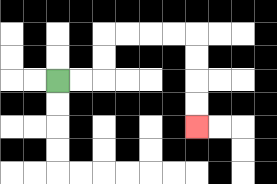{'start': '[2, 3]', 'end': '[8, 5]', 'path_directions': 'R,R,U,U,R,R,R,R,D,D,D,D', 'path_coordinates': '[[2, 3], [3, 3], [4, 3], [4, 2], [4, 1], [5, 1], [6, 1], [7, 1], [8, 1], [8, 2], [8, 3], [8, 4], [8, 5]]'}